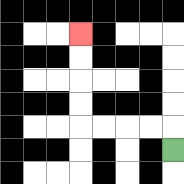{'start': '[7, 6]', 'end': '[3, 1]', 'path_directions': 'U,L,L,L,L,U,U,U,U', 'path_coordinates': '[[7, 6], [7, 5], [6, 5], [5, 5], [4, 5], [3, 5], [3, 4], [3, 3], [3, 2], [3, 1]]'}